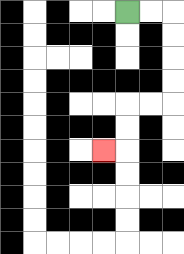{'start': '[5, 0]', 'end': '[4, 6]', 'path_directions': 'R,R,D,D,D,D,L,L,D,D,L', 'path_coordinates': '[[5, 0], [6, 0], [7, 0], [7, 1], [7, 2], [7, 3], [7, 4], [6, 4], [5, 4], [5, 5], [5, 6], [4, 6]]'}